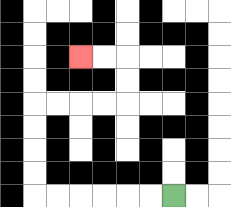{'start': '[7, 8]', 'end': '[3, 2]', 'path_directions': 'L,L,L,L,L,L,U,U,U,U,R,R,R,R,U,U,L,L', 'path_coordinates': '[[7, 8], [6, 8], [5, 8], [4, 8], [3, 8], [2, 8], [1, 8], [1, 7], [1, 6], [1, 5], [1, 4], [2, 4], [3, 4], [4, 4], [5, 4], [5, 3], [5, 2], [4, 2], [3, 2]]'}